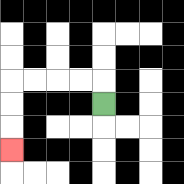{'start': '[4, 4]', 'end': '[0, 6]', 'path_directions': 'U,L,L,L,L,D,D,D', 'path_coordinates': '[[4, 4], [4, 3], [3, 3], [2, 3], [1, 3], [0, 3], [0, 4], [0, 5], [0, 6]]'}